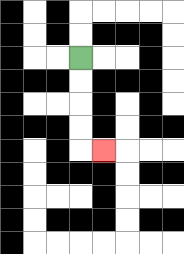{'start': '[3, 2]', 'end': '[4, 6]', 'path_directions': 'D,D,D,D,R', 'path_coordinates': '[[3, 2], [3, 3], [3, 4], [3, 5], [3, 6], [4, 6]]'}